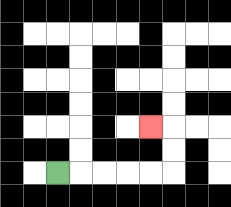{'start': '[2, 7]', 'end': '[6, 5]', 'path_directions': 'R,R,R,R,R,U,U,L', 'path_coordinates': '[[2, 7], [3, 7], [4, 7], [5, 7], [6, 7], [7, 7], [7, 6], [7, 5], [6, 5]]'}